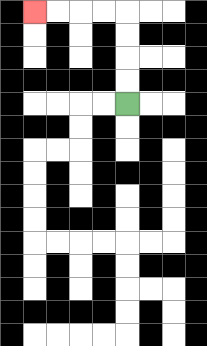{'start': '[5, 4]', 'end': '[1, 0]', 'path_directions': 'U,U,U,U,L,L,L,L', 'path_coordinates': '[[5, 4], [5, 3], [5, 2], [5, 1], [5, 0], [4, 0], [3, 0], [2, 0], [1, 0]]'}